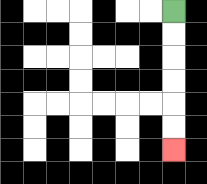{'start': '[7, 0]', 'end': '[7, 6]', 'path_directions': 'D,D,D,D,D,D', 'path_coordinates': '[[7, 0], [7, 1], [7, 2], [7, 3], [7, 4], [7, 5], [7, 6]]'}